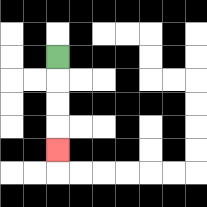{'start': '[2, 2]', 'end': '[2, 6]', 'path_directions': 'D,D,D,D', 'path_coordinates': '[[2, 2], [2, 3], [2, 4], [2, 5], [2, 6]]'}